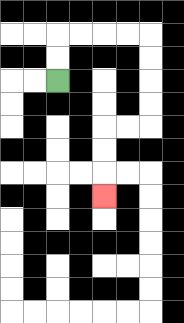{'start': '[2, 3]', 'end': '[4, 8]', 'path_directions': 'U,U,R,R,R,R,D,D,D,D,L,L,D,D,D', 'path_coordinates': '[[2, 3], [2, 2], [2, 1], [3, 1], [4, 1], [5, 1], [6, 1], [6, 2], [6, 3], [6, 4], [6, 5], [5, 5], [4, 5], [4, 6], [4, 7], [4, 8]]'}